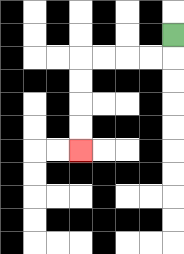{'start': '[7, 1]', 'end': '[3, 6]', 'path_directions': 'D,L,L,L,L,D,D,D,D', 'path_coordinates': '[[7, 1], [7, 2], [6, 2], [5, 2], [4, 2], [3, 2], [3, 3], [3, 4], [3, 5], [3, 6]]'}